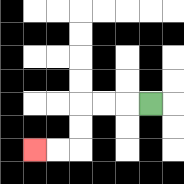{'start': '[6, 4]', 'end': '[1, 6]', 'path_directions': 'L,L,L,D,D,L,L', 'path_coordinates': '[[6, 4], [5, 4], [4, 4], [3, 4], [3, 5], [3, 6], [2, 6], [1, 6]]'}